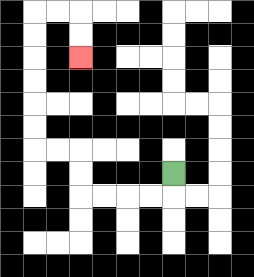{'start': '[7, 7]', 'end': '[3, 2]', 'path_directions': 'D,L,L,L,L,U,U,L,L,U,U,U,U,U,U,R,R,D,D', 'path_coordinates': '[[7, 7], [7, 8], [6, 8], [5, 8], [4, 8], [3, 8], [3, 7], [3, 6], [2, 6], [1, 6], [1, 5], [1, 4], [1, 3], [1, 2], [1, 1], [1, 0], [2, 0], [3, 0], [3, 1], [3, 2]]'}